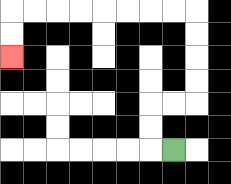{'start': '[7, 6]', 'end': '[0, 2]', 'path_directions': 'L,U,U,R,R,U,U,U,U,L,L,L,L,L,L,L,L,D,D', 'path_coordinates': '[[7, 6], [6, 6], [6, 5], [6, 4], [7, 4], [8, 4], [8, 3], [8, 2], [8, 1], [8, 0], [7, 0], [6, 0], [5, 0], [4, 0], [3, 0], [2, 0], [1, 0], [0, 0], [0, 1], [0, 2]]'}